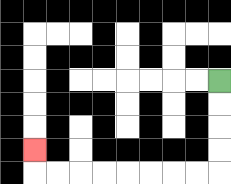{'start': '[9, 3]', 'end': '[1, 6]', 'path_directions': 'D,D,D,D,L,L,L,L,L,L,L,L,U', 'path_coordinates': '[[9, 3], [9, 4], [9, 5], [9, 6], [9, 7], [8, 7], [7, 7], [6, 7], [5, 7], [4, 7], [3, 7], [2, 7], [1, 7], [1, 6]]'}